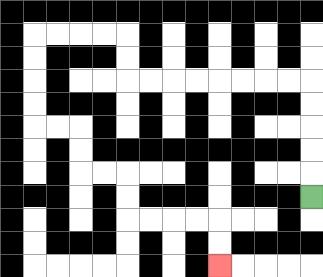{'start': '[13, 8]', 'end': '[9, 11]', 'path_directions': 'U,U,U,U,U,L,L,L,L,L,L,L,L,U,U,L,L,L,L,D,D,D,D,R,R,D,D,R,R,D,D,R,R,R,R,D,D', 'path_coordinates': '[[13, 8], [13, 7], [13, 6], [13, 5], [13, 4], [13, 3], [12, 3], [11, 3], [10, 3], [9, 3], [8, 3], [7, 3], [6, 3], [5, 3], [5, 2], [5, 1], [4, 1], [3, 1], [2, 1], [1, 1], [1, 2], [1, 3], [1, 4], [1, 5], [2, 5], [3, 5], [3, 6], [3, 7], [4, 7], [5, 7], [5, 8], [5, 9], [6, 9], [7, 9], [8, 9], [9, 9], [9, 10], [9, 11]]'}